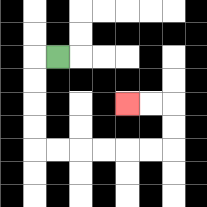{'start': '[2, 2]', 'end': '[5, 4]', 'path_directions': 'L,D,D,D,D,R,R,R,R,R,R,U,U,L,L', 'path_coordinates': '[[2, 2], [1, 2], [1, 3], [1, 4], [1, 5], [1, 6], [2, 6], [3, 6], [4, 6], [5, 6], [6, 6], [7, 6], [7, 5], [7, 4], [6, 4], [5, 4]]'}